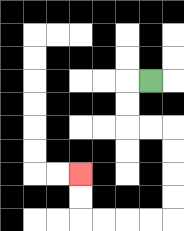{'start': '[6, 3]', 'end': '[3, 7]', 'path_directions': 'L,D,D,R,R,D,D,D,D,L,L,L,L,U,U', 'path_coordinates': '[[6, 3], [5, 3], [5, 4], [5, 5], [6, 5], [7, 5], [7, 6], [7, 7], [7, 8], [7, 9], [6, 9], [5, 9], [4, 9], [3, 9], [3, 8], [3, 7]]'}